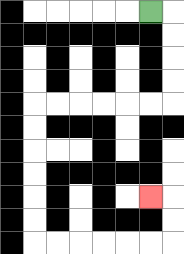{'start': '[6, 0]', 'end': '[6, 8]', 'path_directions': 'R,D,D,D,D,L,L,L,L,L,L,D,D,D,D,D,D,R,R,R,R,R,R,U,U,L', 'path_coordinates': '[[6, 0], [7, 0], [7, 1], [7, 2], [7, 3], [7, 4], [6, 4], [5, 4], [4, 4], [3, 4], [2, 4], [1, 4], [1, 5], [1, 6], [1, 7], [1, 8], [1, 9], [1, 10], [2, 10], [3, 10], [4, 10], [5, 10], [6, 10], [7, 10], [7, 9], [7, 8], [6, 8]]'}